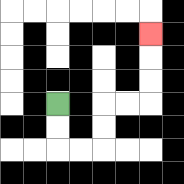{'start': '[2, 4]', 'end': '[6, 1]', 'path_directions': 'D,D,R,R,U,U,R,R,U,U,U', 'path_coordinates': '[[2, 4], [2, 5], [2, 6], [3, 6], [4, 6], [4, 5], [4, 4], [5, 4], [6, 4], [6, 3], [6, 2], [6, 1]]'}